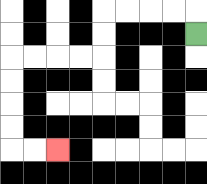{'start': '[8, 1]', 'end': '[2, 6]', 'path_directions': 'U,L,L,L,L,D,D,L,L,L,L,D,D,D,D,R,R', 'path_coordinates': '[[8, 1], [8, 0], [7, 0], [6, 0], [5, 0], [4, 0], [4, 1], [4, 2], [3, 2], [2, 2], [1, 2], [0, 2], [0, 3], [0, 4], [0, 5], [0, 6], [1, 6], [2, 6]]'}